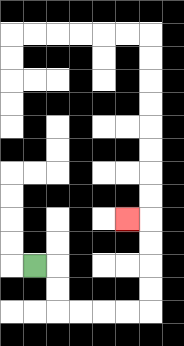{'start': '[1, 11]', 'end': '[5, 9]', 'path_directions': 'R,D,D,R,R,R,R,U,U,U,U,L', 'path_coordinates': '[[1, 11], [2, 11], [2, 12], [2, 13], [3, 13], [4, 13], [5, 13], [6, 13], [6, 12], [6, 11], [6, 10], [6, 9], [5, 9]]'}